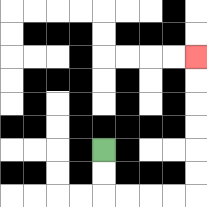{'start': '[4, 6]', 'end': '[8, 2]', 'path_directions': 'D,D,R,R,R,R,U,U,U,U,U,U', 'path_coordinates': '[[4, 6], [4, 7], [4, 8], [5, 8], [6, 8], [7, 8], [8, 8], [8, 7], [8, 6], [8, 5], [8, 4], [8, 3], [8, 2]]'}